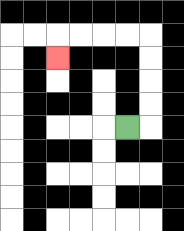{'start': '[5, 5]', 'end': '[2, 2]', 'path_directions': 'R,U,U,U,U,L,L,L,L,D', 'path_coordinates': '[[5, 5], [6, 5], [6, 4], [6, 3], [6, 2], [6, 1], [5, 1], [4, 1], [3, 1], [2, 1], [2, 2]]'}